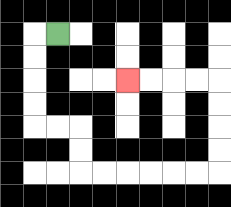{'start': '[2, 1]', 'end': '[5, 3]', 'path_directions': 'L,D,D,D,D,R,R,D,D,R,R,R,R,R,R,U,U,U,U,L,L,L,L', 'path_coordinates': '[[2, 1], [1, 1], [1, 2], [1, 3], [1, 4], [1, 5], [2, 5], [3, 5], [3, 6], [3, 7], [4, 7], [5, 7], [6, 7], [7, 7], [8, 7], [9, 7], [9, 6], [9, 5], [9, 4], [9, 3], [8, 3], [7, 3], [6, 3], [5, 3]]'}